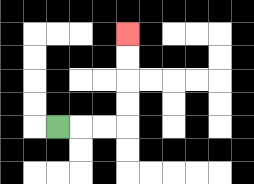{'start': '[2, 5]', 'end': '[5, 1]', 'path_directions': 'R,R,R,U,U,U,U', 'path_coordinates': '[[2, 5], [3, 5], [4, 5], [5, 5], [5, 4], [5, 3], [5, 2], [5, 1]]'}